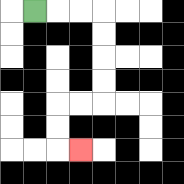{'start': '[1, 0]', 'end': '[3, 6]', 'path_directions': 'R,R,R,D,D,D,D,L,L,D,D,R', 'path_coordinates': '[[1, 0], [2, 0], [3, 0], [4, 0], [4, 1], [4, 2], [4, 3], [4, 4], [3, 4], [2, 4], [2, 5], [2, 6], [3, 6]]'}